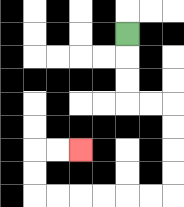{'start': '[5, 1]', 'end': '[3, 6]', 'path_directions': 'D,D,D,R,R,D,D,D,D,L,L,L,L,L,L,U,U,R,R', 'path_coordinates': '[[5, 1], [5, 2], [5, 3], [5, 4], [6, 4], [7, 4], [7, 5], [7, 6], [7, 7], [7, 8], [6, 8], [5, 8], [4, 8], [3, 8], [2, 8], [1, 8], [1, 7], [1, 6], [2, 6], [3, 6]]'}